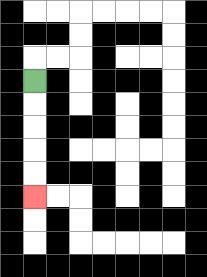{'start': '[1, 3]', 'end': '[1, 8]', 'path_directions': 'D,D,D,D,D', 'path_coordinates': '[[1, 3], [1, 4], [1, 5], [1, 6], [1, 7], [1, 8]]'}